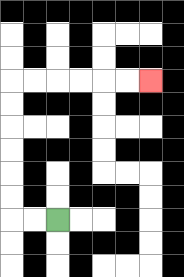{'start': '[2, 9]', 'end': '[6, 3]', 'path_directions': 'L,L,U,U,U,U,U,U,R,R,R,R,R,R', 'path_coordinates': '[[2, 9], [1, 9], [0, 9], [0, 8], [0, 7], [0, 6], [0, 5], [0, 4], [0, 3], [1, 3], [2, 3], [3, 3], [4, 3], [5, 3], [6, 3]]'}